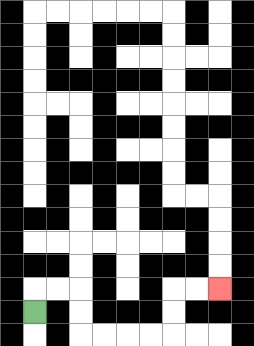{'start': '[1, 13]', 'end': '[9, 12]', 'path_directions': 'U,R,R,D,D,R,R,R,R,U,U,R,R', 'path_coordinates': '[[1, 13], [1, 12], [2, 12], [3, 12], [3, 13], [3, 14], [4, 14], [5, 14], [6, 14], [7, 14], [7, 13], [7, 12], [8, 12], [9, 12]]'}